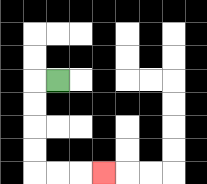{'start': '[2, 3]', 'end': '[4, 7]', 'path_directions': 'L,D,D,D,D,R,R,R', 'path_coordinates': '[[2, 3], [1, 3], [1, 4], [1, 5], [1, 6], [1, 7], [2, 7], [3, 7], [4, 7]]'}